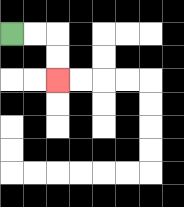{'start': '[0, 1]', 'end': '[2, 3]', 'path_directions': 'R,R,D,D', 'path_coordinates': '[[0, 1], [1, 1], [2, 1], [2, 2], [2, 3]]'}